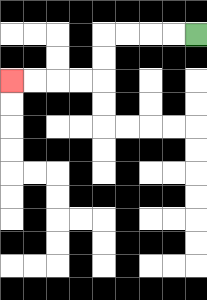{'start': '[8, 1]', 'end': '[0, 3]', 'path_directions': 'L,L,L,L,D,D,L,L,L,L', 'path_coordinates': '[[8, 1], [7, 1], [6, 1], [5, 1], [4, 1], [4, 2], [4, 3], [3, 3], [2, 3], [1, 3], [0, 3]]'}